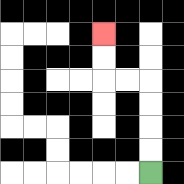{'start': '[6, 7]', 'end': '[4, 1]', 'path_directions': 'U,U,U,U,L,L,U,U', 'path_coordinates': '[[6, 7], [6, 6], [6, 5], [6, 4], [6, 3], [5, 3], [4, 3], [4, 2], [4, 1]]'}